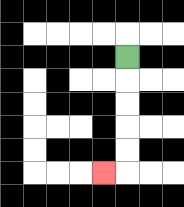{'start': '[5, 2]', 'end': '[4, 7]', 'path_directions': 'D,D,D,D,D,L', 'path_coordinates': '[[5, 2], [5, 3], [5, 4], [5, 5], [5, 6], [5, 7], [4, 7]]'}